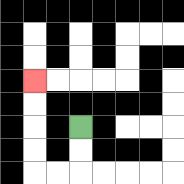{'start': '[3, 5]', 'end': '[1, 3]', 'path_directions': 'D,D,L,L,U,U,U,U', 'path_coordinates': '[[3, 5], [3, 6], [3, 7], [2, 7], [1, 7], [1, 6], [1, 5], [1, 4], [1, 3]]'}